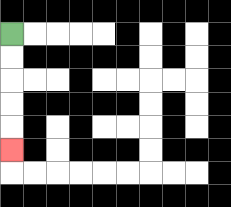{'start': '[0, 1]', 'end': '[0, 6]', 'path_directions': 'D,D,D,D,D', 'path_coordinates': '[[0, 1], [0, 2], [0, 3], [0, 4], [0, 5], [0, 6]]'}